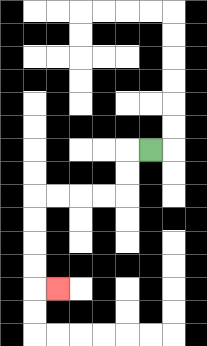{'start': '[6, 6]', 'end': '[2, 12]', 'path_directions': 'L,D,D,L,L,L,L,D,D,D,D,R', 'path_coordinates': '[[6, 6], [5, 6], [5, 7], [5, 8], [4, 8], [3, 8], [2, 8], [1, 8], [1, 9], [1, 10], [1, 11], [1, 12], [2, 12]]'}